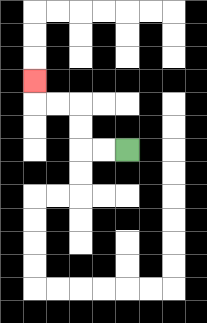{'start': '[5, 6]', 'end': '[1, 3]', 'path_directions': 'L,L,U,U,L,L,U', 'path_coordinates': '[[5, 6], [4, 6], [3, 6], [3, 5], [3, 4], [2, 4], [1, 4], [1, 3]]'}